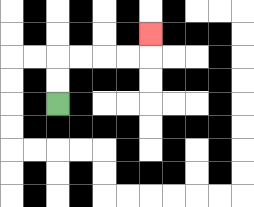{'start': '[2, 4]', 'end': '[6, 1]', 'path_directions': 'U,U,R,R,R,R,U', 'path_coordinates': '[[2, 4], [2, 3], [2, 2], [3, 2], [4, 2], [5, 2], [6, 2], [6, 1]]'}